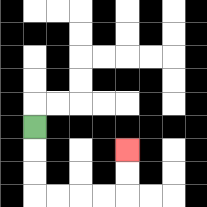{'start': '[1, 5]', 'end': '[5, 6]', 'path_directions': 'D,D,D,R,R,R,R,U,U', 'path_coordinates': '[[1, 5], [1, 6], [1, 7], [1, 8], [2, 8], [3, 8], [4, 8], [5, 8], [5, 7], [5, 6]]'}